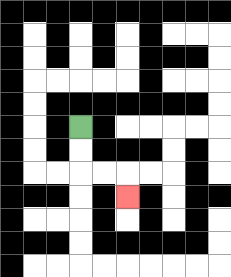{'start': '[3, 5]', 'end': '[5, 8]', 'path_directions': 'D,D,R,R,D', 'path_coordinates': '[[3, 5], [3, 6], [3, 7], [4, 7], [5, 7], [5, 8]]'}